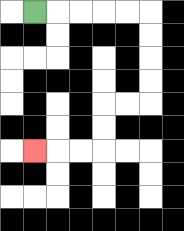{'start': '[1, 0]', 'end': '[1, 6]', 'path_directions': 'R,R,R,R,R,D,D,D,D,L,L,D,D,L,L,L', 'path_coordinates': '[[1, 0], [2, 0], [3, 0], [4, 0], [5, 0], [6, 0], [6, 1], [6, 2], [6, 3], [6, 4], [5, 4], [4, 4], [4, 5], [4, 6], [3, 6], [2, 6], [1, 6]]'}